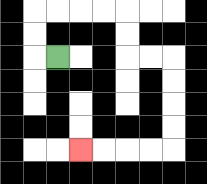{'start': '[2, 2]', 'end': '[3, 6]', 'path_directions': 'L,U,U,R,R,R,R,D,D,R,R,D,D,D,D,L,L,L,L', 'path_coordinates': '[[2, 2], [1, 2], [1, 1], [1, 0], [2, 0], [3, 0], [4, 0], [5, 0], [5, 1], [5, 2], [6, 2], [7, 2], [7, 3], [7, 4], [7, 5], [7, 6], [6, 6], [5, 6], [4, 6], [3, 6]]'}